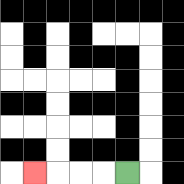{'start': '[5, 7]', 'end': '[1, 7]', 'path_directions': 'L,L,L,L', 'path_coordinates': '[[5, 7], [4, 7], [3, 7], [2, 7], [1, 7]]'}